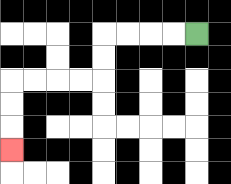{'start': '[8, 1]', 'end': '[0, 6]', 'path_directions': 'L,L,L,L,D,D,L,L,L,L,D,D,D', 'path_coordinates': '[[8, 1], [7, 1], [6, 1], [5, 1], [4, 1], [4, 2], [4, 3], [3, 3], [2, 3], [1, 3], [0, 3], [0, 4], [0, 5], [0, 6]]'}